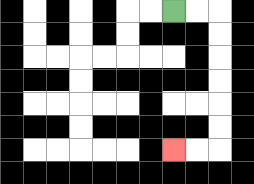{'start': '[7, 0]', 'end': '[7, 6]', 'path_directions': 'R,R,D,D,D,D,D,D,L,L', 'path_coordinates': '[[7, 0], [8, 0], [9, 0], [9, 1], [9, 2], [9, 3], [9, 4], [9, 5], [9, 6], [8, 6], [7, 6]]'}